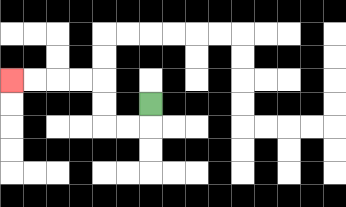{'start': '[6, 4]', 'end': '[0, 3]', 'path_directions': 'D,L,L,U,U,L,L,L,L', 'path_coordinates': '[[6, 4], [6, 5], [5, 5], [4, 5], [4, 4], [4, 3], [3, 3], [2, 3], [1, 3], [0, 3]]'}